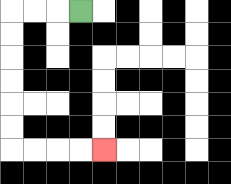{'start': '[3, 0]', 'end': '[4, 6]', 'path_directions': 'L,L,L,D,D,D,D,D,D,R,R,R,R', 'path_coordinates': '[[3, 0], [2, 0], [1, 0], [0, 0], [0, 1], [0, 2], [0, 3], [0, 4], [0, 5], [0, 6], [1, 6], [2, 6], [3, 6], [4, 6]]'}